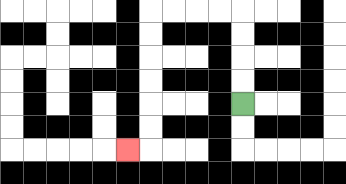{'start': '[10, 4]', 'end': '[5, 6]', 'path_directions': 'U,U,U,U,L,L,L,L,D,D,D,D,D,D,L', 'path_coordinates': '[[10, 4], [10, 3], [10, 2], [10, 1], [10, 0], [9, 0], [8, 0], [7, 0], [6, 0], [6, 1], [6, 2], [6, 3], [6, 4], [6, 5], [6, 6], [5, 6]]'}